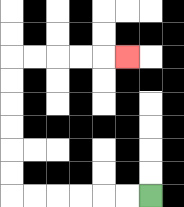{'start': '[6, 8]', 'end': '[5, 2]', 'path_directions': 'L,L,L,L,L,L,U,U,U,U,U,U,R,R,R,R,R', 'path_coordinates': '[[6, 8], [5, 8], [4, 8], [3, 8], [2, 8], [1, 8], [0, 8], [0, 7], [0, 6], [0, 5], [0, 4], [0, 3], [0, 2], [1, 2], [2, 2], [3, 2], [4, 2], [5, 2]]'}